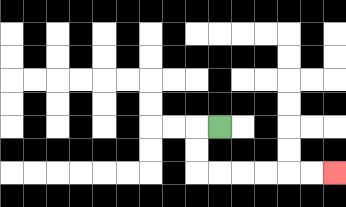{'start': '[9, 5]', 'end': '[14, 7]', 'path_directions': 'L,D,D,R,R,R,R,R,R', 'path_coordinates': '[[9, 5], [8, 5], [8, 6], [8, 7], [9, 7], [10, 7], [11, 7], [12, 7], [13, 7], [14, 7]]'}